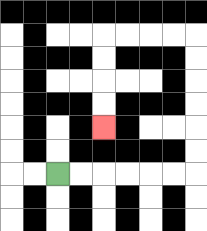{'start': '[2, 7]', 'end': '[4, 5]', 'path_directions': 'R,R,R,R,R,R,U,U,U,U,U,U,L,L,L,L,D,D,D,D', 'path_coordinates': '[[2, 7], [3, 7], [4, 7], [5, 7], [6, 7], [7, 7], [8, 7], [8, 6], [8, 5], [8, 4], [8, 3], [8, 2], [8, 1], [7, 1], [6, 1], [5, 1], [4, 1], [4, 2], [4, 3], [4, 4], [4, 5]]'}